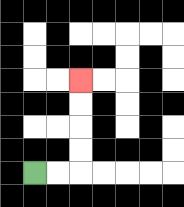{'start': '[1, 7]', 'end': '[3, 3]', 'path_directions': 'R,R,U,U,U,U', 'path_coordinates': '[[1, 7], [2, 7], [3, 7], [3, 6], [3, 5], [3, 4], [3, 3]]'}